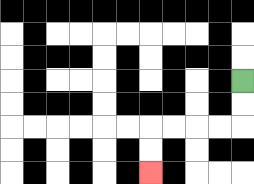{'start': '[10, 3]', 'end': '[6, 7]', 'path_directions': 'D,D,L,L,L,L,D,D', 'path_coordinates': '[[10, 3], [10, 4], [10, 5], [9, 5], [8, 5], [7, 5], [6, 5], [6, 6], [6, 7]]'}